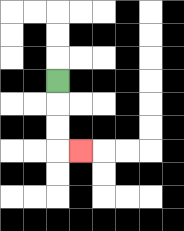{'start': '[2, 3]', 'end': '[3, 6]', 'path_directions': 'D,D,D,R', 'path_coordinates': '[[2, 3], [2, 4], [2, 5], [2, 6], [3, 6]]'}